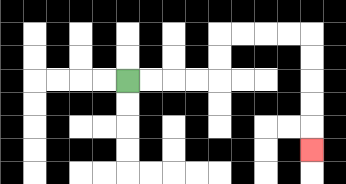{'start': '[5, 3]', 'end': '[13, 6]', 'path_directions': 'R,R,R,R,U,U,R,R,R,R,D,D,D,D,D', 'path_coordinates': '[[5, 3], [6, 3], [7, 3], [8, 3], [9, 3], [9, 2], [9, 1], [10, 1], [11, 1], [12, 1], [13, 1], [13, 2], [13, 3], [13, 4], [13, 5], [13, 6]]'}